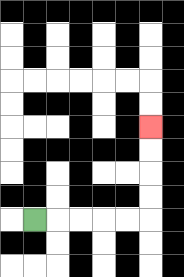{'start': '[1, 9]', 'end': '[6, 5]', 'path_directions': 'R,R,R,R,R,U,U,U,U', 'path_coordinates': '[[1, 9], [2, 9], [3, 9], [4, 9], [5, 9], [6, 9], [6, 8], [6, 7], [6, 6], [6, 5]]'}